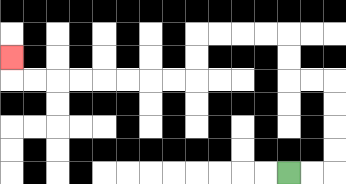{'start': '[12, 7]', 'end': '[0, 2]', 'path_directions': 'R,R,U,U,U,U,L,L,U,U,L,L,L,L,D,D,L,L,L,L,L,L,L,L,U', 'path_coordinates': '[[12, 7], [13, 7], [14, 7], [14, 6], [14, 5], [14, 4], [14, 3], [13, 3], [12, 3], [12, 2], [12, 1], [11, 1], [10, 1], [9, 1], [8, 1], [8, 2], [8, 3], [7, 3], [6, 3], [5, 3], [4, 3], [3, 3], [2, 3], [1, 3], [0, 3], [0, 2]]'}